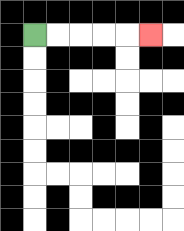{'start': '[1, 1]', 'end': '[6, 1]', 'path_directions': 'R,R,R,R,R', 'path_coordinates': '[[1, 1], [2, 1], [3, 1], [4, 1], [5, 1], [6, 1]]'}